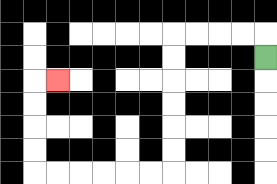{'start': '[11, 2]', 'end': '[2, 3]', 'path_directions': 'U,L,L,L,L,D,D,D,D,D,D,L,L,L,L,L,L,U,U,U,U,R', 'path_coordinates': '[[11, 2], [11, 1], [10, 1], [9, 1], [8, 1], [7, 1], [7, 2], [7, 3], [7, 4], [7, 5], [7, 6], [7, 7], [6, 7], [5, 7], [4, 7], [3, 7], [2, 7], [1, 7], [1, 6], [1, 5], [1, 4], [1, 3], [2, 3]]'}